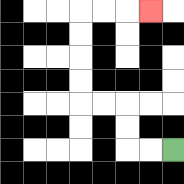{'start': '[7, 6]', 'end': '[6, 0]', 'path_directions': 'L,L,U,U,L,L,U,U,U,U,R,R,R', 'path_coordinates': '[[7, 6], [6, 6], [5, 6], [5, 5], [5, 4], [4, 4], [3, 4], [3, 3], [3, 2], [3, 1], [3, 0], [4, 0], [5, 0], [6, 0]]'}